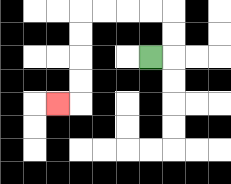{'start': '[6, 2]', 'end': '[2, 4]', 'path_directions': 'R,U,U,L,L,L,L,D,D,D,D,L', 'path_coordinates': '[[6, 2], [7, 2], [7, 1], [7, 0], [6, 0], [5, 0], [4, 0], [3, 0], [3, 1], [3, 2], [3, 3], [3, 4], [2, 4]]'}